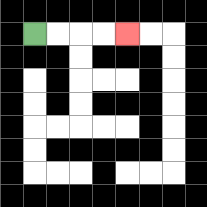{'start': '[1, 1]', 'end': '[5, 1]', 'path_directions': 'R,R,R,R', 'path_coordinates': '[[1, 1], [2, 1], [3, 1], [4, 1], [5, 1]]'}